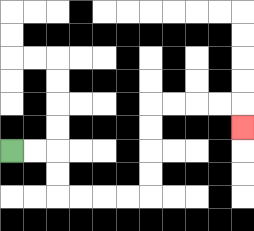{'start': '[0, 6]', 'end': '[10, 5]', 'path_directions': 'R,R,D,D,R,R,R,R,U,U,U,U,R,R,R,R,D', 'path_coordinates': '[[0, 6], [1, 6], [2, 6], [2, 7], [2, 8], [3, 8], [4, 8], [5, 8], [6, 8], [6, 7], [6, 6], [6, 5], [6, 4], [7, 4], [8, 4], [9, 4], [10, 4], [10, 5]]'}